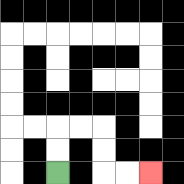{'start': '[2, 7]', 'end': '[6, 7]', 'path_directions': 'U,U,R,R,D,D,R,R', 'path_coordinates': '[[2, 7], [2, 6], [2, 5], [3, 5], [4, 5], [4, 6], [4, 7], [5, 7], [6, 7]]'}